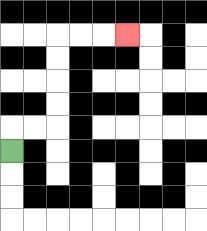{'start': '[0, 6]', 'end': '[5, 1]', 'path_directions': 'U,R,R,U,U,U,U,R,R,R', 'path_coordinates': '[[0, 6], [0, 5], [1, 5], [2, 5], [2, 4], [2, 3], [2, 2], [2, 1], [3, 1], [4, 1], [5, 1]]'}